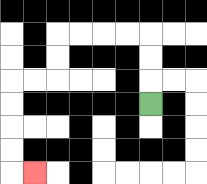{'start': '[6, 4]', 'end': '[1, 7]', 'path_directions': 'U,U,U,L,L,L,L,D,D,L,L,D,D,D,D,R', 'path_coordinates': '[[6, 4], [6, 3], [6, 2], [6, 1], [5, 1], [4, 1], [3, 1], [2, 1], [2, 2], [2, 3], [1, 3], [0, 3], [0, 4], [0, 5], [0, 6], [0, 7], [1, 7]]'}